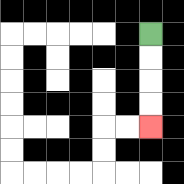{'start': '[6, 1]', 'end': '[6, 5]', 'path_directions': 'D,D,D,D', 'path_coordinates': '[[6, 1], [6, 2], [6, 3], [6, 4], [6, 5]]'}